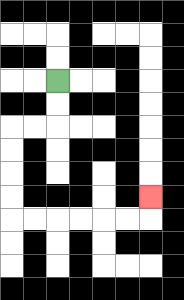{'start': '[2, 3]', 'end': '[6, 8]', 'path_directions': 'D,D,L,L,D,D,D,D,R,R,R,R,R,R,U', 'path_coordinates': '[[2, 3], [2, 4], [2, 5], [1, 5], [0, 5], [0, 6], [0, 7], [0, 8], [0, 9], [1, 9], [2, 9], [3, 9], [4, 9], [5, 9], [6, 9], [6, 8]]'}